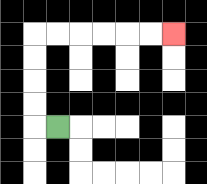{'start': '[2, 5]', 'end': '[7, 1]', 'path_directions': 'L,U,U,U,U,R,R,R,R,R,R', 'path_coordinates': '[[2, 5], [1, 5], [1, 4], [1, 3], [1, 2], [1, 1], [2, 1], [3, 1], [4, 1], [5, 1], [6, 1], [7, 1]]'}